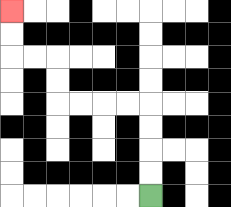{'start': '[6, 8]', 'end': '[0, 0]', 'path_directions': 'U,U,U,U,L,L,L,L,U,U,L,L,U,U', 'path_coordinates': '[[6, 8], [6, 7], [6, 6], [6, 5], [6, 4], [5, 4], [4, 4], [3, 4], [2, 4], [2, 3], [2, 2], [1, 2], [0, 2], [0, 1], [0, 0]]'}